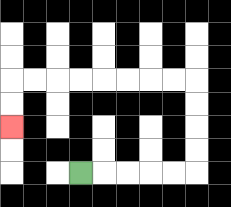{'start': '[3, 7]', 'end': '[0, 5]', 'path_directions': 'R,R,R,R,R,U,U,U,U,L,L,L,L,L,L,L,L,D,D', 'path_coordinates': '[[3, 7], [4, 7], [5, 7], [6, 7], [7, 7], [8, 7], [8, 6], [8, 5], [8, 4], [8, 3], [7, 3], [6, 3], [5, 3], [4, 3], [3, 3], [2, 3], [1, 3], [0, 3], [0, 4], [0, 5]]'}